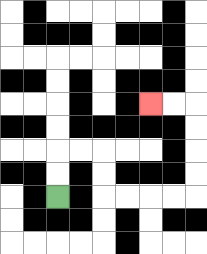{'start': '[2, 8]', 'end': '[6, 4]', 'path_directions': 'U,U,R,R,D,D,R,R,R,R,U,U,U,U,L,L', 'path_coordinates': '[[2, 8], [2, 7], [2, 6], [3, 6], [4, 6], [4, 7], [4, 8], [5, 8], [6, 8], [7, 8], [8, 8], [8, 7], [8, 6], [8, 5], [8, 4], [7, 4], [6, 4]]'}